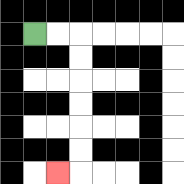{'start': '[1, 1]', 'end': '[2, 7]', 'path_directions': 'R,R,D,D,D,D,D,D,L', 'path_coordinates': '[[1, 1], [2, 1], [3, 1], [3, 2], [3, 3], [3, 4], [3, 5], [3, 6], [3, 7], [2, 7]]'}